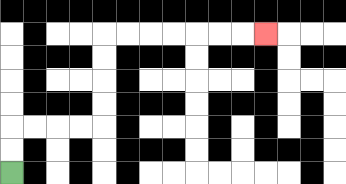{'start': '[0, 7]', 'end': '[11, 1]', 'path_directions': 'U,U,R,R,R,R,U,U,U,U,R,R,R,R,R,R,R', 'path_coordinates': '[[0, 7], [0, 6], [0, 5], [1, 5], [2, 5], [3, 5], [4, 5], [4, 4], [4, 3], [4, 2], [4, 1], [5, 1], [6, 1], [7, 1], [8, 1], [9, 1], [10, 1], [11, 1]]'}